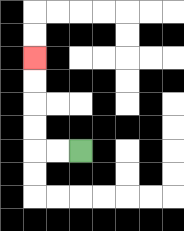{'start': '[3, 6]', 'end': '[1, 2]', 'path_directions': 'L,L,U,U,U,U', 'path_coordinates': '[[3, 6], [2, 6], [1, 6], [1, 5], [1, 4], [1, 3], [1, 2]]'}